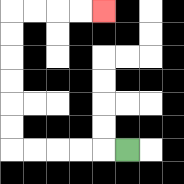{'start': '[5, 6]', 'end': '[4, 0]', 'path_directions': 'L,L,L,L,L,U,U,U,U,U,U,R,R,R,R', 'path_coordinates': '[[5, 6], [4, 6], [3, 6], [2, 6], [1, 6], [0, 6], [0, 5], [0, 4], [0, 3], [0, 2], [0, 1], [0, 0], [1, 0], [2, 0], [3, 0], [4, 0]]'}